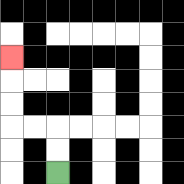{'start': '[2, 7]', 'end': '[0, 2]', 'path_directions': 'U,U,L,L,U,U,U', 'path_coordinates': '[[2, 7], [2, 6], [2, 5], [1, 5], [0, 5], [0, 4], [0, 3], [0, 2]]'}